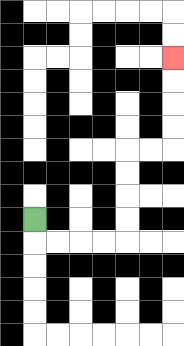{'start': '[1, 9]', 'end': '[7, 2]', 'path_directions': 'D,R,R,R,R,U,U,U,U,R,R,U,U,U,U', 'path_coordinates': '[[1, 9], [1, 10], [2, 10], [3, 10], [4, 10], [5, 10], [5, 9], [5, 8], [5, 7], [5, 6], [6, 6], [7, 6], [7, 5], [7, 4], [7, 3], [7, 2]]'}